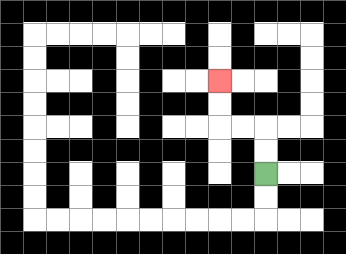{'start': '[11, 7]', 'end': '[9, 3]', 'path_directions': 'U,U,L,L,U,U', 'path_coordinates': '[[11, 7], [11, 6], [11, 5], [10, 5], [9, 5], [9, 4], [9, 3]]'}